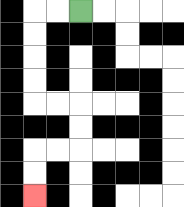{'start': '[3, 0]', 'end': '[1, 8]', 'path_directions': 'L,L,D,D,D,D,R,R,D,D,L,L,D,D', 'path_coordinates': '[[3, 0], [2, 0], [1, 0], [1, 1], [1, 2], [1, 3], [1, 4], [2, 4], [3, 4], [3, 5], [3, 6], [2, 6], [1, 6], [1, 7], [1, 8]]'}